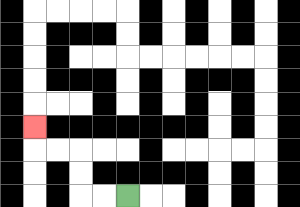{'start': '[5, 8]', 'end': '[1, 5]', 'path_directions': 'L,L,U,U,L,L,U', 'path_coordinates': '[[5, 8], [4, 8], [3, 8], [3, 7], [3, 6], [2, 6], [1, 6], [1, 5]]'}